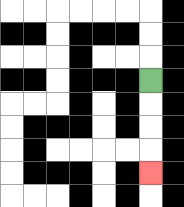{'start': '[6, 3]', 'end': '[6, 7]', 'path_directions': 'D,D,D,D', 'path_coordinates': '[[6, 3], [6, 4], [6, 5], [6, 6], [6, 7]]'}